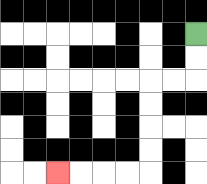{'start': '[8, 1]', 'end': '[2, 7]', 'path_directions': 'D,D,L,L,D,D,D,D,L,L,L,L', 'path_coordinates': '[[8, 1], [8, 2], [8, 3], [7, 3], [6, 3], [6, 4], [6, 5], [6, 6], [6, 7], [5, 7], [4, 7], [3, 7], [2, 7]]'}